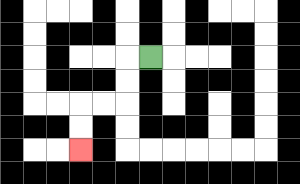{'start': '[6, 2]', 'end': '[3, 6]', 'path_directions': 'L,D,D,L,L,D,D', 'path_coordinates': '[[6, 2], [5, 2], [5, 3], [5, 4], [4, 4], [3, 4], [3, 5], [3, 6]]'}